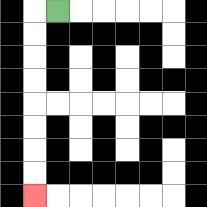{'start': '[2, 0]', 'end': '[1, 8]', 'path_directions': 'L,D,D,D,D,D,D,D,D', 'path_coordinates': '[[2, 0], [1, 0], [1, 1], [1, 2], [1, 3], [1, 4], [1, 5], [1, 6], [1, 7], [1, 8]]'}